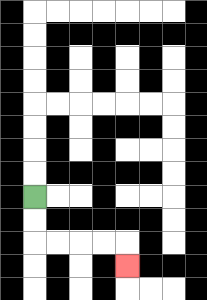{'start': '[1, 8]', 'end': '[5, 11]', 'path_directions': 'D,D,R,R,R,R,D', 'path_coordinates': '[[1, 8], [1, 9], [1, 10], [2, 10], [3, 10], [4, 10], [5, 10], [5, 11]]'}